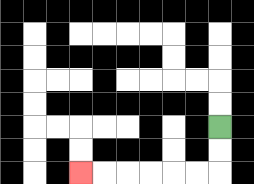{'start': '[9, 5]', 'end': '[3, 7]', 'path_directions': 'D,D,L,L,L,L,L,L', 'path_coordinates': '[[9, 5], [9, 6], [9, 7], [8, 7], [7, 7], [6, 7], [5, 7], [4, 7], [3, 7]]'}